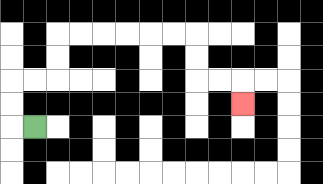{'start': '[1, 5]', 'end': '[10, 4]', 'path_directions': 'L,U,U,R,R,U,U,R,R,R,R,R,R,D,D,R,R,D', 'path_coordinates': '[[1, 5], [0, 5], [0, 4], [0, 3], [1, 3], [2, 3], [2, 2], [2, 1], [3, 1], [4, 1], [5, 1], [6, 1], [7, 1], [8, 1], [8, 2], [8, 3], [9, 3], [10, 3], [10, 4]]'}